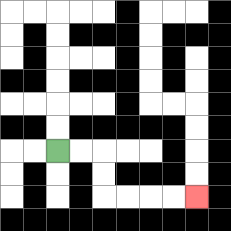{'start': '[2, 6]', 'end': '[8, 8]', 'path_directions': 'R,R,D,D,R,R,R,R', 'path_coordinates': '[[2, 6], [3, 6], [4, 6], [4, 7], [4, 8], [5, 8], [6, 8], [7, 8], [8, 8]]'}